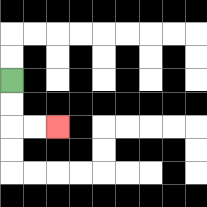{'start': '[0, 3]', 'end': '[2, 5]', 'path_directions': 'D,D,R,R', 'path_coordinates': '[[0, 3], [0, 4], [0, 5], [1, 5], [2, 5]]'}